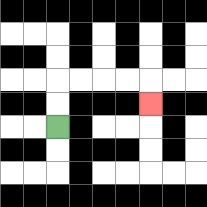{'start': '[2, 5]', 'end': '[6, 4]', 'path_directions': 'U,U,R,R,R,R,D', 'path_coordinates': '[[2, 5], [2, 4], [2, 3], [3, 3], [4, 3], [5, 3], [6, 3], [6, 4]]'}